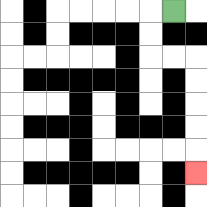{'start': '[7, 0]', 'end': '[8, 7]', 'path_directions': 'L,D,D,R,R,D,D,D,D,D', 'path_coordinates': '[[7, 0], [6, 0], [6, 1], [6, 2], [7, 2], [8, 2], [8, 3], [8, 4], [8, 5], [8, 6], [8, 7]]'}